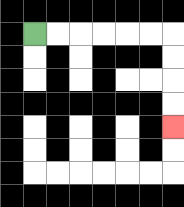{'start': '[1, 1]', 'end': '[7, 5]', 'path_directions': 'R,R,R,R,R,R,D,D,D,D', 'path_coordinates': '[[1, 1], [2, 1], [3, 1], [4, 1], [5, 1], [6, 1], [7, 1], [7, 2], [7, 3], [7, 4], [7, 5]]'}